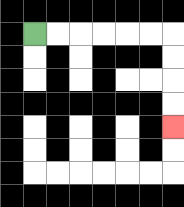{'start': '[1, 1]', 'end': '[7, 5]', 'path_directions': 'R,R,R,R,R,R,D,D,D,D', 'path_coordinates': '[[1, 1], [2, 1], [3, 1], [4, 1], [5, 1], [6, 1], [7, 1], [7, 2], [7, 3], [7, 4], [7, 5]]'}